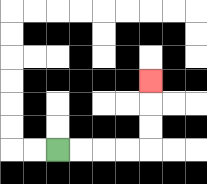{'start': '[2, 6]', 'end': '[6, 3]', 'path_directions': 'R,R,R,R,U,U,U', 'path_coordinates': '[[2, 6], [3, 6], [4, 6], [5, 6], [6, 6], [6, 5], [6, 4], [6, 3]]'}